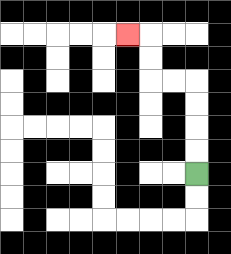{'start': '[8, 7]', 'end': '[5, 1]', 'path_directions': 'U,U,U,U,L,L,U,U,L', 'path_coordinates': '[[8, 7], [8, 6], [8, 5], [8, 4], [8, 3], [7, 3], [6, 3], [6, 2], [6, 1], [5, 1]]'}